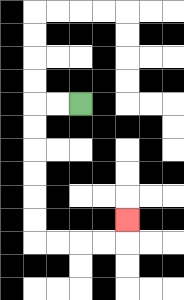{'start': '[3, 4]', 'end': '[5, 9]', 'path_directions': 'L,L,D,D,D,D,D,D,R,R,R,R,U', 'path_coordinates': '[[3, 4], [2, 4], [1, 4], [1, 5], [1, 6], [1, 7], [1, 8], [1, 9], [1, 10], [2, 10], [3, 10], [4, 10], [5, 10], [5, 9]]'}